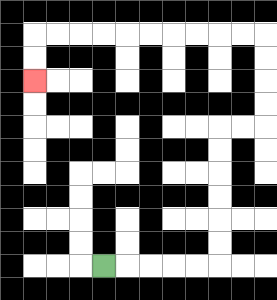{'start': '[4, 11]', 'end': '[1, 3]', 'path_directions': 'R,R,R,R,R,U,U,U,U,U,U,R,R,U,U,U,U,L,L,L,L,L,L,L,L,L,L,D,D', 'path_coordinates': '[[4, 11], [5, 11], [6, 11], [7, 11], [8, 11], [9, 11], [9, 10], [9, 9], [9, 8], [9, 7], [9, 6], [9, 5], [10, 5], [11, 5], [11, 4], [11, 3], [11, 2], [11, 1], [10, 1], [9, 1], [8, 1], [7, 1], [6, 1], [5, 1], [4, 1], [3, 1], [2, 1], [1, 1], [1, 2], [1, 3]]'}